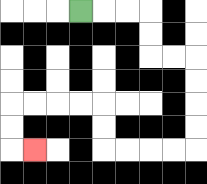{'start': '[3, 0]', 'end': '[1, 6]', 'path_directions': 'R,R,R,D,D,R,R,D,D,D,D,L,L,L,L,U,U,L,L,L,L,D,D,R', 'path_coordinates': '[[3, 0], [4, 0], [5, 0], [6, 0], [6, 1], [6, 2], [7, 2], [8, 2], [8, 3], [8, 4], [8, 5], [8, 6], [7, 6], [6, 6], [5, 6], [4, 6], [4, 5], [4, 4], [3, 4], [2, 4], [1, 4], [0, 4], [0, 5], [0, 6], [1, 6]]'}